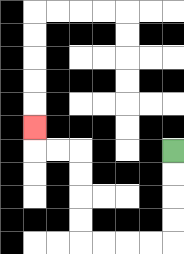{'start': '[7, 6]', 'end': '[1, 5]', 'path_directions': 'D,D,D,D,L,L,L,L,U,U,U,U,L,L,U', 'path_coordinates': '[[7, 6], [7, 7], [7, 8], [7, 9], [7, 10], [6, 10], [5, 10], [4, 10], [3, 10], [3, 9], [3, 8], [3, 7], [3, 6], [2, 6], [1, 6], [1, 5]]'}